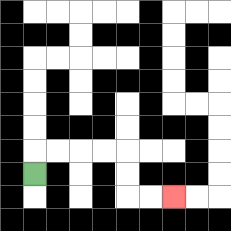{'start': '[1, 7]', 'end': '[7, 8]', 'path_directions': 'U,R,R,R,R,D,D,R,R', 'path_coordinates': '[[1, 7], [1, 6], [2, 6], [3, 6], [4, 6], [5, 6], [5, 7], [5, 8], [6, 8], [7, 8]]'}